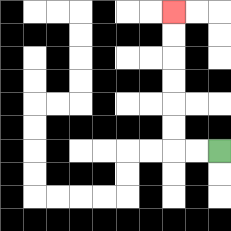{'start': '[9, 6]', 'end': '[7, 0]', 'path_directions': 'L,L,U,U,U,U,U,U', 'path_coordinates': '[[9, 6], [8, 6], [7, 6], [7, 5], [7, 4], [7, 3], [7, 2], [7, 1], [7, 0]]'}